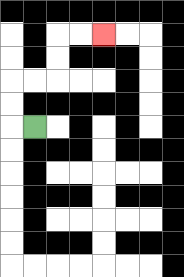{'start': '[1, 5]', 'end': '[4, 1]', 'path_directions': 'L,U,U,R,R,U,U,R,R', 'path_coordinates': '[[1, 5], [0, 5], [0, 4], [0, 3], [1, 3], [2, 3], [2, 2], [2, 1], [3, 1], [4, 1]]'}